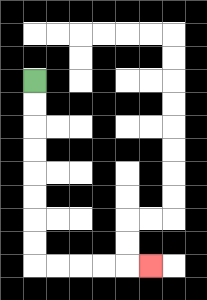{'start': '[1, 3]', 'end': '[6, 11]', 'path_directions': 'D,D,D,D,D,D,D,D,R,R,R,R,R', 'path_coordinates': '[[1, 3], [1, 4], [1, 5], [1, 6], [1, 7], [1, 8], [1, 9], [1, 10], [1, 11], [2, 11], [3, 11], [4, 11], [5, 11], [6, 11]]'}